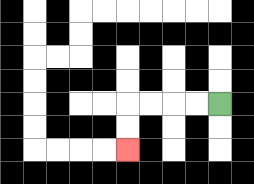{'start': '[9, 4]', 'end': '[5, 6]', 'path_directions': 'L,L,L,L,D,D', 'path_coordinates': '[[9, 4], [8, 4], [7, 4], [6, 4], [5, 4], [5, 5], [5, 6]]'}